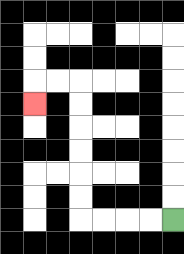{'start': '[7, 9]', 'end': '[1, 4]', 'path_directions': 'L,L,L,L,U,U,U,U,U,U,L,L,D', 'path_coordinates': '[[7, 9], [6, 9], [5, 9], [4, 9], [3, 9], [3, 8], [3, 7], [3, 6], [3, 5], [3, 4], [3, 3], [2, 3], [1, 3], [1, 4]]'}